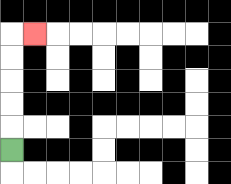{'start': '[0, 6]', 'end': '[1, 1]', 'path_directions': 'U,U,U,U,U,R', 'path_coordinates': '[[0, 6], [0, 5], [0, 4], [0, 3], [0, 2], [0, 1], [1, 1]]'}